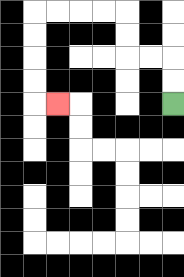{'start': '[7, 4]', 'end': '[2, 4]', 'path_directions': 'U,U,L,L,U,U,L,L,L,L,D,D,D,D,R', 'path_coordinates': '[[7, 4], [7, 3], [7, 2], [6, 2], [5, 2], [5, 1], [5, 0], [4, 0], [3, 0], [2, 0], [1, 0], [1, 1], [1, 2], [1, 3], [1, 4], [2, 4]]'}